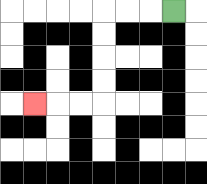{'start': '[7, 0]', 'end': '[1, 4]', 'path_directions': 'L,L,L,D,D,D,D,L,L,L', 'path_coordinates': '[[7, 0], [6, 0], [5, 0], [4, 0], [4, 1], [4, 2], [4, 3], [4, 4], [3, 4], [2, 4], [1, 4]]'}